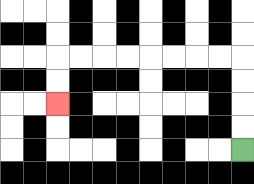{'start': '[10, 6]', 'end': '[2, 4]', 'path_directions': 'U,U,U,U,L,L,L,L,L,L,L,L,D,D', 'path_coordinates': '[[10, 6], [10, 5], [10, 4], [10, 3], [10, 2], [9, 2], [8, 2], [7, 2], [6, 2], [5, 2], [4, 2], [3, 2], [2, 2], [2, 3], [2, 4]]'}